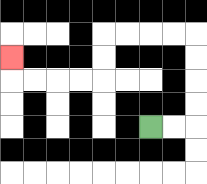{'start': '[6, 5]', 'end': '[0, 2]', 'path_directions': 'R,R,U,U,U,U,L,L,L,L,D,D,L,L,L,L,U', 'path_coordinates': '[[6, 5], [7, 5], [8, 5], [8, 4], [8, 3], [8, 2], [8, 1], [7, 1], [6, 1], [5, 1], [4, 1], [4, 2], [4, 3], [3, 3], [2, 3], [1, 3], [0, 3], [0, 2]]'}